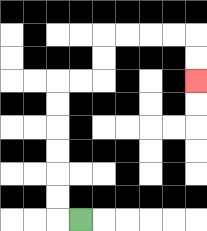{'start': '[3, 9]', 'end': '[8, 3]', 'path_directions': 'L,U,U,U,U,U,U,R,R,U,U,R,R,R,R,D,D', 'path_coordinates': '[[3, 9], [2, 9], [2, 8], [2, 7], [2, 6], [2, 5], [2, 4], [2, 3], [3, 3], [4, 3], [4, 2], [4, 1], [5, 1], [6, 1], [7, 1], [8, 1], [8, 2], [8, 3]]'}